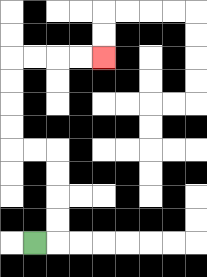{'start': '[1, 10]', 'end': '[4, 2]', 'path_directions': 'R,U,U,U,U,L,L,U,U,U,U,R,R,R,R', 'path_coordinates': '[[1, 10], [2, 10], [2, 9], [2, 8], [2, 7], [2, 6], [1, 6], [0, 6], [0, 5], [0, 4], [0, 3], [0, 2], [1, 2], [2, 2], [3, 2], [4, 2]]'}